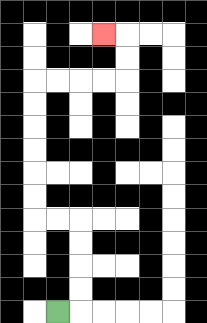{'start': '[2, 13]', 'end': '[4, 1]', 'path_directions': 'R,U,U,U,U,L,L,U,U,U,U,U,U,R,R,R,R,U,U,L', 'path_coordinates': '[[2, 13], [3, 13], [3, 12], [3, 11], [3, 10], [3, 9], [2, 9], [1, 9], [1, 8], [1, 7], [1, 6], [1, 5], [1, 4], [1, 3], [2, 3], [3, 3], [4, 3], [5, 3], [5, 2], [5, 1], [4, 1]]'}